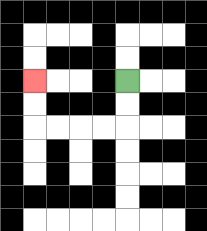{'start': '[5, 3]', 'end': '[1, 3]', 'path_directions': 'D,D,L,L,L,L,U,U', 'path_coordinates': '[[5, 3], [5, 4], [5, 5], [4, 5], [3, 5], [2, 5], [1, 5], [1, 4], [1, 3]]'}